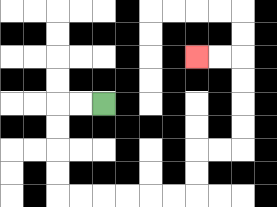{'start': '[4, 4]', 'end': '[8, 2]', 'path_directions': 'L,L,D,D,D,D,R,R,R,R,R,R,U,U,R,R,U,U,U,U,L,L', 'path_coordinates': '[[4, 4], [3, 4], [2, 4], [2, 5], [2, 6], [2, 7], [2, 8], [3, 8], [4, 8], [5, 8], [6, 8], [7, 8], [8, 8], [8, 7], [8, 6], [9, 6], [10, 6], [10, 5], [10, 4], [10, 3], [10, 2], [9, 2], [8, 2]]'}